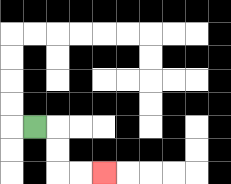{'start': '[1, 5]', 'end': '[4, 7]', 'path_directions': 'R,D,D,R,R', 'path_coordinates': '[[1, 5], [2, 5], [2, 6], [2, 7], [3, 7], [4, 7]]'}